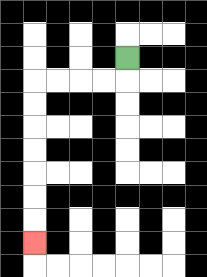{'start': '[5, 2]', 'end': '[1, 10]', 'path_directions': 'D,L,L,L,L,D,D,D,D,D,D,D', 'path_coordinates': '[[5, 2], [5, 3], [4, 3], [3, 3], [2, 3], [1, 3], [1, 4], [1, 5], [1, 6], [1, 7], [1, 8], [1, 9], [1, 10]]'}